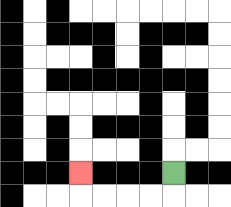{'start': '[7, 7]', 'end': '[3, 7]', 'path_directions': 'D,L,L,L,L,U', 'path_coordinates': '[[7, 7], [7, 8], [6, 8], [5, 8], [4, 8], [3, 8], [3, 7]]'}